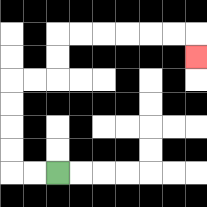{'start': '[2, 7]', 'end': '[8, 2]', 'path_directions': 'L,L,U,U,U,U,R,R,U,U,R,R,R,R,R,R,D', 'path_coordinates': '[[2, 7], [1, 7], [0, 7], [0, 6], [0, 5], [0, 4], [0, 3], [1, 3], [2, 3], [2, 2], [2, 1], [3, 1], [4, 1], [5, 1], [6, 1], [7, 1], [8, 1], [8, 2]]'}